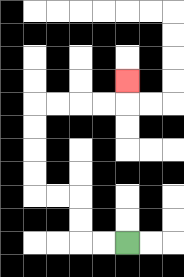{'start': '[5, 10]', 'end': '[5, 3]', 'path_directions': 'L,L,U,U,L,L,U,U,U,U,R,R,R,R,U', 'path_coordinates': '[[5, 10], [4, 10], [3, 10], [3, 9], [3, 8], [2, 8], [1, 8], [1, 7], [1, 6], [1, 5], [1, 4], [2, 4], [3, 4], [4, 4], [5, 4], [5, 3]]'}